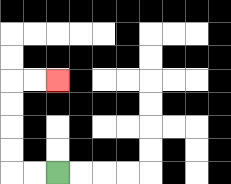{'start': '[2, 7]', 'end': '[2, 3]', 'path_directions': 'L,L,U,U,U,U,R,R', 'path_coordinates': '[[2, 7], [1, 7], [0, 7], [0, 6], [0, 5], [0, 4], [0, 3], [1, 3], [2, 3]]'}